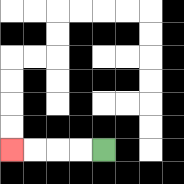{'start': '[4, 6]', 'end': '[0, 6]', 'path_directions': 'L,L,L,L', 'path_coordinates': '[[4, 6], [3, 6], [2, 6], [1, 6], [0, 6]]'}